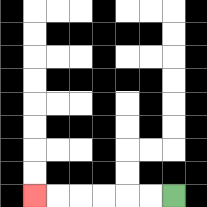{'start': '[7, 8]', 'end': '[1, 8]', 'path_directions': 'L,L,L,L,L,L', 'path_coordinates': '[[7, 8], [6, 8], [5, 8], [4, 8], [3, 8], [2, 8], [1, 8]]'}